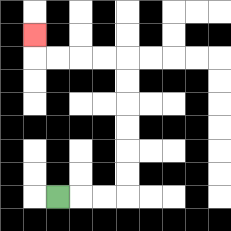{'start': '[2, 8]', 'end': '[1, 1]', 'path_directions': 'R,R,R,U,U,U,U,U,U,L,L,L,L,U', 'path_coordinates': '[[2, 8], [3, 8], [4, 8], [5, 8], [5, 7], [5, 6], [5, 5], [5, 4], [5, 3], [5, 2], [4, 2], [3, 2], [2, 2], [1, 2], [1, 1]]'}